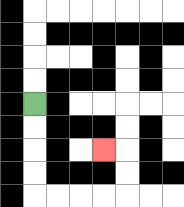{'start': '[1, 4]', 'end': '[4, 6]', 'path_directions': 'D,D,D,D,R,R,R,R,U,U,L', 'path_coordinates': '[[1, 4], [1, 5], [1, 6], [1, 7], [1, 8], [2, 8], [3, 8], [4, 8], [5, 8], [5, 7], [5, 6], [4, 6]]'}